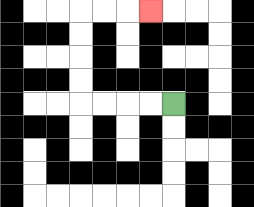{'start': '[7, 4]', 'end': '[6, 0]', 'path_directions': 'L,L,L,L,U,U,U,U,R,R,R', 'path_coordinates': '[[7, 4], [6, 4], [5, 4], [4, 4], [3, 4], [3, 3], [3, 2], [3, 1], [3, 0], [4, 0], [5, 0], [6, 0]]'}